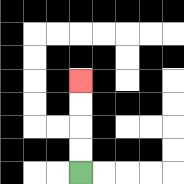{'start': '[3, 7]', 'end': '[3, 3]', 'path_directions': 'U,U,U,U', 'path_coordinates': '[[3, 7], [3, 6], [3, 5], [3, 4], [3, 3]]'}